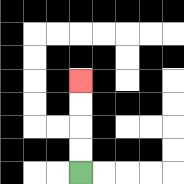{'start': '[3, 7]', 'end': '[3, 3]', 'path_directions': 'U,U,U,U', 'path_coordinates': '[[3, 7], [3, 6], [3, 5], [3, 4], [3, 3]]'}